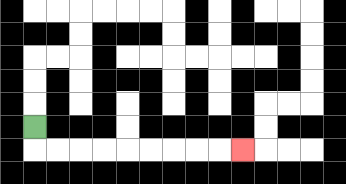{'start': '[1, 5]', 'end': '[10, 6]', 'path_directions': 'D,R,R,R,R,R,R,R,R,R', 'path_coordinates': '[[1, 5], [1, 6], [2, 6], [3, 6], [4, 6], [5, 6], [6, 6], [7, 6], [8, 6], [9, 6], [10, 6]]'}